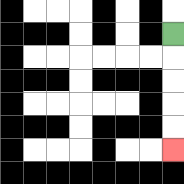{'start': '[7, 1]', 'end': '[7, 6]', 'path_directions': 'D,D,D,D,D', 'path_coordinates': '[[7, 1], [7, 2], [7, 3], [7, 4], [7, 5], [7, 6]]'}